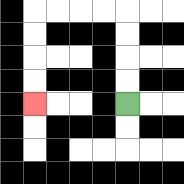{'start': '[5, 4]', 'end': '[1, 4]', 'path_directions': 'U,U,U,U,L,L,L,L,D,D,D,D', 'path_coordinates': '[[5, 4], [5, 3], [5, 2], [5, 1], [5, 0], [4, 0], [3, 0], [2, 0], [1, 0], [1, 1], [1, 2], [1, 3], [1, 4]]'}